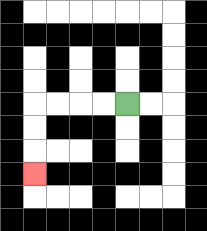{'start': '[5, 4]', 'end': '[1, 7]', 'path_directions': 'L,L,L,L,D,D,D', 'path_coordinates': '[[5, 4], [4, 4], [3, 4], [2, 4], [1, 4], [1, 5], [1, 6], [1, 7]]'}